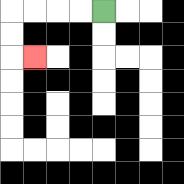{'start': '[4, 0]', 'end': '[1, 2]', 'path_directions': 'L,L,L,L,D,D,R', 'path_coordinates': '[[4, 0], [3, 0], [2, 0], [1, 0], [0, 0], [0, 1], [0, 2], [1, 2]]'}